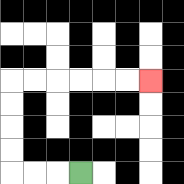{'start': '[3, 7]', 'end': '[6, 3]', 'path_directions': 'L,L,L,U,U,U,U,R,R,R,R,R,R', 'path_coordinates': '[[3, 7], [2, 7], [1, 7], [0, 7], [0, 6], [0, 5], [0, 4], [0, 3], [1, 3], [2, 3], [3, 3], [4, 3], [5, 3], [6, 3]]'}